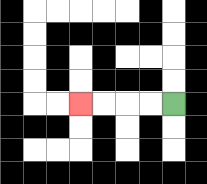{'start': '[7, 4]', 'end': '[3, 4]', 'path_directions': 'L,L,L,L', 'path_coordinates': '[[7, 4], [6, 4], [5, 4], [4, 4], [3, 4]]'}